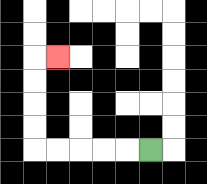{'start': '[6, 6]', 'end': '[2, 2]', 'path_directions': 'L,L,L,L,L,U,U,U,U,R', 'path_coordinates': '[[6, 6], [5, 6], [4, 6], [3, 6], [2, 6], [1, 6], [1, 5], [1, 4], [1, 3], [1, 2], [2, 2]]'}